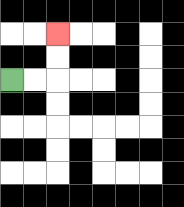{'start': '[0, 3]', 'end': '[2, 1]', 'path_directions': 'R,R,U,U', 'path_coordinates': '[[0, 3], [1, 3], [2, 3], [2, 2], [2, 1]]'}